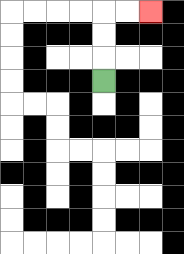{'start': '[4, 3]', 'end': '[6, 0]', 'path_directions': 'U,U,U,R,R', 'path_coordinates': '[[4, 3], [4, 2], [4, 1], [4, 0], [5, 0], [6, 0]]'}